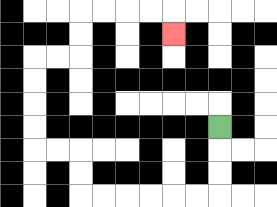{'start': '[9, 5]', 'end': '[7, 1]', 'path_directions': 'D,D,D,L,L,L,L,L,L,U,U,L,L,U,U,U,U,R,R,U,U,R,R,R,R,D', 'path_coordinates': '[[9, 5], [9, 6], [9, 7], [9, 8], [8, 8], [7, 8], [6, 8], [5, 8], [4, 8], [3, 8], [3, 7], [3, 6], [2, 6], [1, 6], [1, 5], [1, 4], [1, 3], [1, 2], [2, 2], [3, 2], [3, 1], [3, 0], [4, 0], [5, 0], [6, 0], [7, 0], [7, 1]]'}